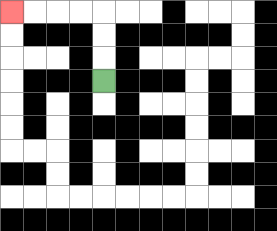{'start': '[4, 3]', 'end': '[0, 0]', 'path_directions': 'U,U,U,L,L,L,L', 'path_coordinates': '[[4, 3], [4, 2], [4, 1], [4, 0], [3, 0], [2, 0], [1, 0], [0, 0]]'}